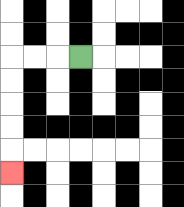{'start': '[3, 2]', 'end': '[0, 7]', 'path_directions': 'L,L,L,D,D,D,D,D', 'path_coordinates': '[[3, 2], [2, 2], [1, 2], [0, 2], [0, 3], [0, 4], [0, 5], [0, 6], [0, 7]]'}